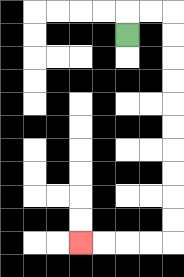{'start': '[5, 1]', 'end': '[3, 10]', 'path_directions': 'U,R,R,D,D,D,D,D,D,D,D,D,D,L,L,L,L', 'path_coordinates': '[[5, 1], [5, 0], [6, 0], [7, 0], [7, 1], [7, 2], [7, 3], [7, 4], [7, 5], [7, 6], [7, 7], [7, 8], [7, 9], [7, 10], [6, 10], [5, 10], [4, 10], [3, 10]]'}